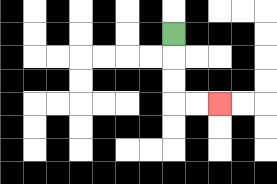{'start': '[7, 1]', 'end': '[9, 4]', 'path_directions': 'D,D,D,R,R', 'path_coordinates': '[[7, 1], [7, 2], [7, 3], [7, 4], [8, 4], [9, 4]]'}